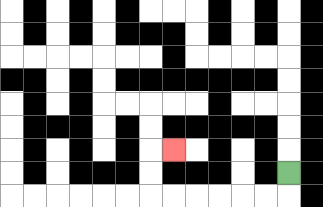{'start': '[12, 7]', 'end': '[7, 6]', 'path_directions': 'D,L,L,L,L,L,L,U,U,R', 'path_coordinates': '[[12, 7], [12, 8], [11, 8], [10, 8], [9, 8], [8, 8], [7, 8], [6, 8], [6, 7], [6, 6], [7, 6]]'}